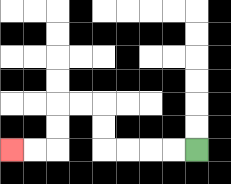{'start': '[8, 6]', 'end': '[0, 6]', 'path_directions': 'L,L,L,L,U,U,L,L,D,D,L,L', 'path_coordinates': '[[8, 6], [7, 6], [6, 6], [5, 6], [4, 6], [4, 5], [4, 4], [3, 4], [2, 4], [2, 5], [2, 6], [1, 6], [0, 6]]'}